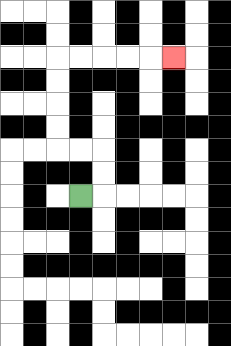{'start': '[3, 8]', 'end': '[7, 2]', 'path_directions': 'R,U,U,L,L,U,U,U,U,R,R,R,R,R', 'path_coordinates': '[[3, 8], [4, 8], [4, 7], [4, 6], [3, 6], [2, 6], [2, 5], [2, 4], [2, 3], [2, 2], [3, 2], [4, 2], [5, 2], [6, 2], [7, 2]]'}